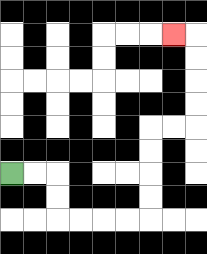{'start': '[0, 7]', 'end': '[7, 1]', 'path_directions': 'R,R,D,D,R,R,R,R,U,U,U,U,R,R,U,U,U,U,L', 'path_coordinates': '[[0, 7], [1, 7], [2, 7], [2, 8], [2, 9], [3, 9], [4, 9], [5, 9], [6, 9], [6, 8], [6, 7], [6, 6], [6, 5], [7, 5], [8, 5], [8, 4], [8, 3], [8, 2], [8, 1], [7, 1]]'}